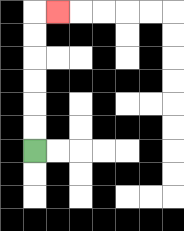{'start': '[1, 6]', 'end': '[2, 0]', 'path_directions': 'U,U,U,U,U,U,R', 'path_coordinates': '[[1, 6], [1, 5], [1, 4], [1, 3], [1, 2], [1, 1], [1, 0], [2, 0]]'}